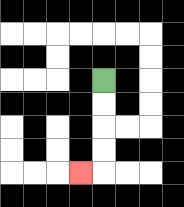{'start': '[4, 3]', 'end': '[3, 7]', 'path_directions': 'D,D,D,D,L', 'path_coordinates': '[[4, 3], [4, 4], [4, 5], [4, 6], [4, 7], [3, 7]]'}